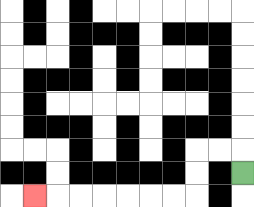{'start': '[10, 7]', 'end': '[1, 8]', 'path_directions': 'U,L,L,D,D,L,L,L,L,L,L,L', 'path_coordinates': '[[10, 7], [10, 6], [9, 6], [8, 6], [8, 7], [8, 8], [7, 8], [6, 8], [5, 8], [4, 8], [3, 8], [2, 8], [1, 8]]'}